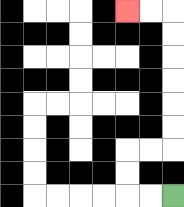{'start': '[7, 8]', 'end': '[5, 0]', 'path_directions': 'L,L,U,U,R,R,U,U,U,U,U,U,L,L', 'path_coordinates': '[[7, 8], [6, 8], [5, 8], [5, 7], [5, 6], [6, 6], [7, 6], [7, 5], [7, 4], [7, 3], [7, 2], [7, 1], [7, 0], [6, 0], [5, 0]]'}